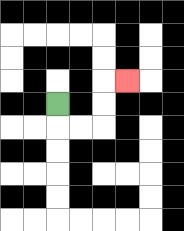{'start': '[2, 4]', 'end': '[5, 3]', 'path_directions': 'D,R,R,U,U,R', 'path_coordinates': '[[2, 4], [2, 5], [3, 5], [4, 5], [4, 4], [4, 3], [5, 3]]'}